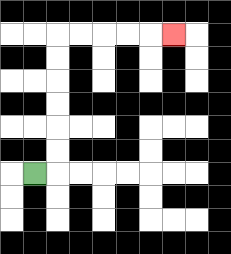{'start': '[1, 7]', 'end': '[7, 1]', 'path_directions': 'R,U,U,U,U,U,U,R,R,R,R,R', 'path_coordinates': '[[1, 7], [2, 7], [2, 6], [2, 5], [2, 4], [2, 3], [2, 2], [2, 1], [3, 1], [4, 1], [5, 1], [6, 1], [7, 1]]'}